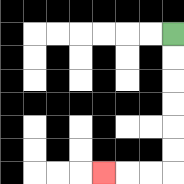{'start': '[7, 1]', 'end': '[4, 7]', 'path_directions': 'D,D,D,D,D,D,L,L,L', 'path_coordinates': '[[7, 1], [7, 2], [7, 3], [7, 4], [7, 5], [7, 6], [7, 7], [6, 7], [5, 7], [4, 7]]'}